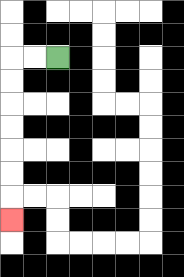{'start': '[2, 2]', 'end': '[0, 9]', 'path_directions': 'L,L,D,D,D,D,D,D,D', 'path_coordinates': '[[2, 2], [1, 2], [0, 2], [0, 3], [0, 4], [0, 5], [0, 6], [0, 7], [0, 8], [0, 9]]'}